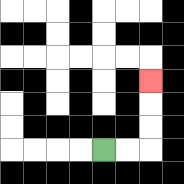{'start': '[4, 6]', 'end': '[6, 3]', 'path_directions': 'R,R,U,U,U', 'path_coordinates': '[[4, 6], [5, 6], [6, 6], [6, 5], [6, 4], [6, 3]]'}